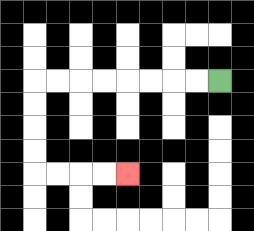{'start': '[9, 3]', 'end': '[5, 7]', 'path_directions': 'L,L,L,L,L,L,L,L,D,D,D,D,R,R,R,R', 'path_coordinates': '[[9, 3], [8, 3], [7, 3], [6, 3], [5, 3], [4, 3], [3, 3], [2, 3], [1, 3], [1, 4], [1, 5], [1, 6], [1, 7], [2, 7], [3, 7], [4, 7], [5, 7]]'}